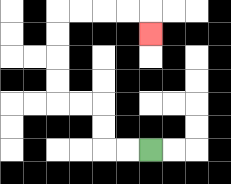{'start': '[6, 6]', 'end': '[6, 1]', 'path_directions': 'L,L,U,U,L,L,U,U,U,U,R,R,R,R,D', 'path_coordinates': '[[6, 6], [5, 6], [4, 6], [4, 5], [4, 4], [3, 4], [2, 4], [2, 3], [2, 2], [2, 1], [2, 0], [3, 0], [4, 0], [5, 0], [6, 0], [6, 1]]'}